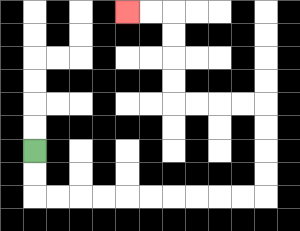{'start': '[1, 6]', 'end': '[5, 0]', 'path_directions': 'D,D,R,R,R,R,R,R,R,R,R,R,U,U,U,U,L,L,L,L,U,U,U,U,L,L', 'path_coordinates': '[[1, 6], [1, 7], [1, 8], [2, 8], [3, 8], [4, 8], [5, 8], [6, 8], [7, 8], [8, 8], [9, 8], [10, 8], [11, 8], [11, 7], [11, 6], [11, 5], [11, 4], [10, 4], [9, 4], [8, 4], [7, 4], [7, 3], [7, 2], [7, 1], [7, 0], [6, 0], [5, 0]]'}